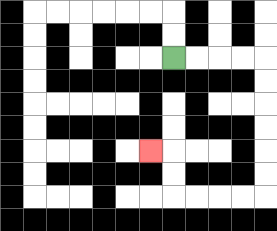{'start': '[7, 2]', 'end': '[6, 6]', 'path_directions': 'R,R,R,R,D,D,D,D,D,D,L,L,L,L,U,U,L', 'path_coordinates': '[[7, 2], [8, 2], [9, 2], [10, 2], [11, 2], [11, 3], [11, 4], [11, 5], [11, 6], [11, 7], [11, 8], [10, 8], [9, 8], [8, 8], [7, 8], [7, 7], [7, 6], [6, 6]]'}